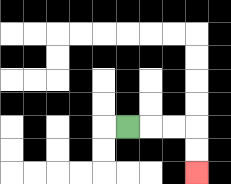{'start': '[5, 5]', 'end': '[8, 7]', 'path_directions': 'R,R,R,D,D', 'path_coordinates': '[[5, 5], [6, 5], [7, 5], [8, 5], [8, 6], [8, 7]]'}